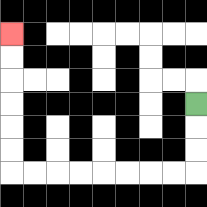{'start': '[8, 4]', 'end': '[0, 1]', 'path_directions': 'D,D,D,L,L,L,L,L,L,L,L,U,U,U,U,U,U', 'path_coordinates': '[[8, 4], [8, 5], [8, 6], [8, 7], [7, 7], [6, 7], [5, 7], [4, 7], [3, 7], [2, 7], [1, 7], [0, 7], [0, 6], [0, 5], [0, 4], [0, 3], [0, 2], [0, 1]]'}